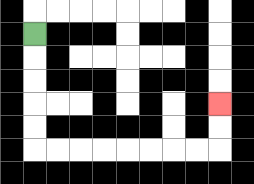{'start': '[1, 1]', 'end': '[9, 4]', 'path_directions': 'D,D,D,D,D,R,R,R,R,R,R,R,R,U,U', 'path_coordinates': '[[1, 1], [1, 2], [1, 3], [1, 4], [1, 5], [1, 6], [2, 6], [3, 6], [4, 6], [5, 6], [6, 6], [7, 6], [8, 6], [9, 6], [9, 5], [9, 4]]'}